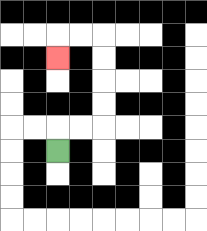{'start': '[2, 6]', 'end': '[2, 2]', 'path_directions': 'U,R,R,U,U,U,U,L,L,D', 'path_coordinates': '[[2, 6], [2, 5], [3, 5], [4, 5], [4, 4], [4, 3], [4, 2], [4, 1], [3, 1], [2, 1], [2, 2]]'}